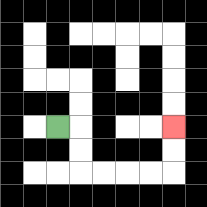{'start': '[2, 5]', 'end': '[7, 5]', 'path_directions': 'R,D,D,R,R,R,R,U,U', 'path_coordinates': '[[2, 5], [3, 5], [3, 6], [3, 7], [4, 7], [5, 7], [6, 7], [7, 7], [7, 6], [7, 5]]'}